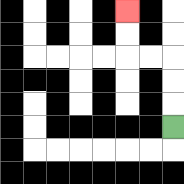{'start': '[7, 5]', 'end': '[5, 0]', 'path_directions': 'U,U,U,L,L,U,U', 'path_coordinates': '[[7, 5], [7, 4], [7, 3], [7, 2], [6, 2], [5, 2], [5, 1], [5, 0]]'}